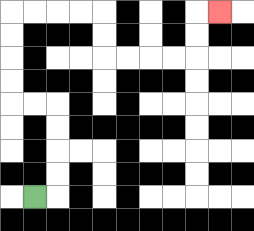{'start': '[1, 8]', 'end': '[9, 0]', 'path_directions': 'R,U,U,U,U,L,L,U,U,U,U,R,R,R,R,D,D,R,R,R,R,U,U,R', 'path_coordinates': '[[1, 8], [2, 8], [2, 7], [2, 6], [2, 5], [2, 4], [1, 4], [0, 4], [0, 3], [0, 2], [0, 1], [0, 0], [1, 0], [2, 0], [3, 0], [4, 0], [4, 1], [4, 2], [5, 2], [6, 2], [7, 2], [8, 2], [8, 1], [8, 0], [9, 0]]'}